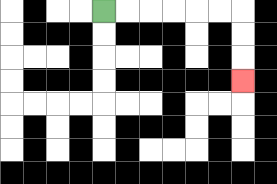{'start': '[4, 0]', 'end': '[10, 3]', 'path_directions': 'R,R,R,R,R,R,D,D,D', 'path_coordinates': '[[4, 0], [5, 0], [6, 0], [7, 0], [8, 0], [9, 0], [10, 0], [10, 1], [10, 2], [10, 3]]'}